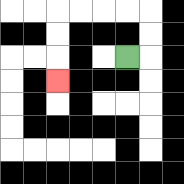{'start': '[5, 2]', 'end': '[2, 3]', 'path_directions': 'R,U,U,L,L,L,L,D,D,D', 'path_coordinates': '[[5, 2], [6, 2], [6, 1], [6, 0], [5, 0], [4, 0], [3, 0], [2, 0], [2, 1], [2, 2], [2, 3]]'}